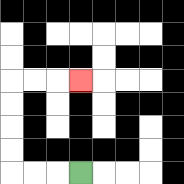{'start': '[3, 7]', 'end': '[3, 3]', 'path_directions': 'L,L,L,U,U,U,U,R,R,R', 'path_coordinates': '[[3, 7], [2, 7], [1, 7], [0, 7], [0, 6], [0, 5], [0, 4], [0, 3], [1, 3], [2, 3], [3, 3]]'}